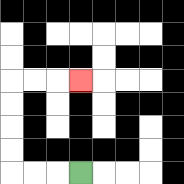{'start': '[3, 7]', 'end': '[3, 3]', 'path_directions': 'L,L,L,U,U,U,U,R,R,R', 'path_coordinates': '[[3, 7], [2, 7], [1, 7], [0, 7], [0, 6], [0, 5], [0, 4], [0, 3], [1, 3], [2, 3], [3, 3]]'}